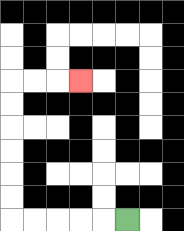{'start': '[5, 9]', 'end': '[3, 3]', 'path_directions': 'L,L,L,L,L,U,U,U,U,U,U,R,R,R', 'path_coordinates': '[[5, 9], [4, 9], [3, 9], [2, 9], [1, 9], [0, 9], [0, 8], [0, 7], [0, 6], [0, 5], [0, 4], [0, 3], [1, 3], [2, 3], [3, 3]]'}